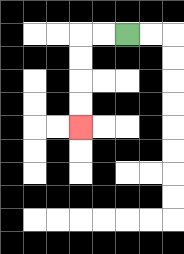{'start': '[5, 1]', 'end': '[3, 5]', 'path_directions': 'L,L,D,D,D,D', 'path_coordinates': '[[5, 1], [4, 1], [3, 1], [3, 2], [3, 3], [3, 4], [3, 5]]'}